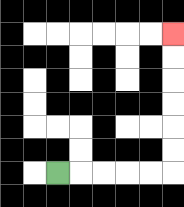{'start': '[2, 7]', 'end': '[7, 1]', 'path_directions': 'R,R,R,R,R,U,U,U,U,U,U', 'path_coordinates': '[[2, 7], [3, 7], [4, 7], [5, 7], [6, 7], [7, 7], [7, 6], [7, 5], [7, 4], [7, 3], [7, 2], [7, 1]]'}